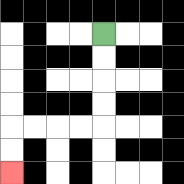{'start': '[4, 1]', 'end': '[0, 7]', 'path_directions': 'D,D,D,D,L,L,L,L,D,D', 'path_coordinates': '[[4, 1], [4, 2], [4, 3], [4, 4], [4, 5], [3, 5], [2, 5], [1, 5], [0, 5], [0, 6], [0, 7]]'}